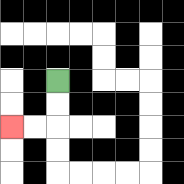{'start': '[2, 3]', 'end': '[0, 5]', 'path_directions': 'D,D,L,L', 'path_coordinates': '[[2, 3], [2, 4], [2, 5], [1, 5], [0, 5]]'}